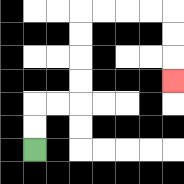{'start': '[1, 6]', 'end': '[7, 3]', 'path_directions': 'U,U,R,R,U,U,U,U,R,R,R,R,D,D,D', 'path_coordinates': '[[1, 6], [1, 5], [1, 4], [2, 4], [3, 4], [3, 3], [3, 2], [3, 1], [3, 0], [4, 0], [5, 0], [6, 0], [7, 0], [7, 1], [7, 2], [7, 3]]'}